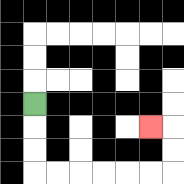{'start': '[1, 4]', 'end': '[6, 5]', 'path_directions': 'D,D,D,R,R,R,R,R,R,U,U,L', 'path_coordinates': '[[1, 4], [1, 5], [1, 6], [1, 7], [2, 7], [3, 7], [4, 7], [5, 7], [6, 7], [7, 7], [7, 6], [7, 5], [6, 5]]'}